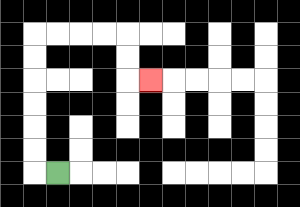{'start': '[2, 7]', 'end': '[6, 3]', 'path_directions': 'L,U,U,U,U,U,U,R,R,R,R,D,D,R', 'path_coordinates': '[[2, 7], [1, 7], [1, 6], [1, 5], [1, 4], [1, 3], [1, 2], [1, 1], [2, 1], [3, 1], [4, 1], [5, 1], [5, 2], [5, 3], [6, 3]]'}